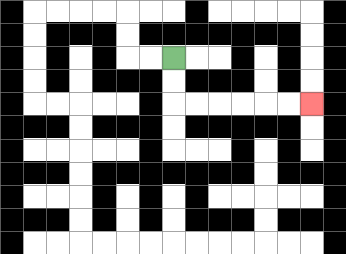{'start': '[7, 2]', 'end': '[13, 4]', 'path_directions': 'D,D,R,R,R,R,R,R', 'path_coordinates': '[[7, 2], [7, 3], [7, 4], [8, 4], [9, 4], [10, 4], [11, 4], [12, 4], [13, 4]]'}